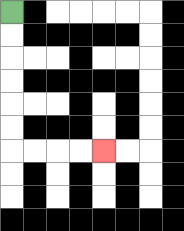{'start': '[0, 0]', 'end': '[4, 6]', 'path_directions': 'D,D,D,D,D,D,R,R,R,R', 'path_coordinates': '[[0, 0], [0, 1], [0, 2], [0, 3], [0, 4], [0, 5], [0, 6], [1, 6], [2, 6], [3, 6], [4, 6]]'}